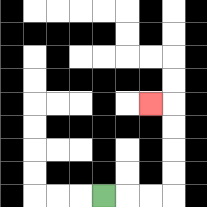{'start': '[4, 8]', 'end': '[6, 4]', 'path_directions': 'R,R,R,U,U,U,U,L', 'path_coordinates': '[[4, 8], [5, 8], [6, 8], [7, 8], [7, 7], [7, 6], [7, 5], [7, 4], [6, 4]]'}